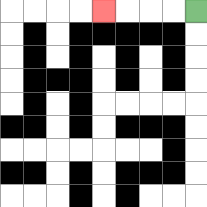{'start': '[8, 0]', 'end': '[4, 0]', 'path_directions': 'L,L,L,L', 'path_coordinates': '[[8, 0], [7, 0], [6, 0], [5, 0], [4, 0]]'}